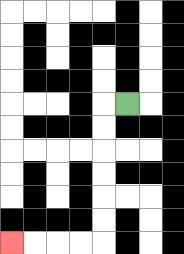{'start': '[5, 4]', 'end': '[0, 10]', 'path_directions': 'L,D,D,D,D,D,D,L,L,L,L', 'path_coordinates': '[[5, 4], [4, 4], [4, 5], [4, 6], [4, 7], [4, 8], [4, 9], [4, 10], [3, 10], [2, 10], [1, 10], [0, 10]]'}